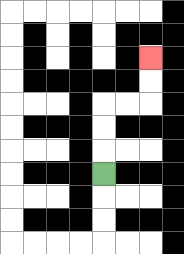{'start': '[4, 7]', 'end': '[6, 2]', 'path_directions': 'U,U,U,R,R,U,U', 'path_coordinates': '[[4, 7], [4, 6], [4, 5], [4, 4], [5, 4], [6, 4], [6, 3], [6, 2]]'}